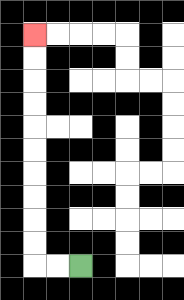{'start': '[3, 11]', 'end': '[1, 1]', 'path_directions': 'L,L,U,U,U,U,U,U,U,U,U,U', 'path_coordinates': '[[3, 11], [2, 11], [1, 11], [1, 10], [1, 9], [1, 8], [1, 7], [1, 6], [1, 5], [1, 4], [1, 3], [1, 2], [1, 1]]'}